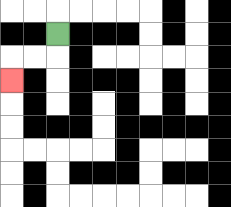{'start': '[2, 1]', 'end': '[0, 3]', 'path_directions': 'D,L,L,D', 'path_coordinates': '[[2, 1], [2, 2], [1, 2], [0, 2], [0, 3]]'}